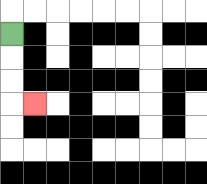{'start': '[0, 1]', 'end': '[1, 4]', 'path_directions': 'D,D,D,R', 'path_coordinates': '[[0, 1], [0, 2], [0, 3], [0, 4], [1, 4]]'}